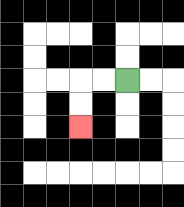{'start': '[5, 3]', 'end': '[3, 5]', 'path_directions': 'L,L,D,D', 'path_coordinates': '[[5, 3], [4, 3], [3, 3], [3, 4], [3, 5]]'}